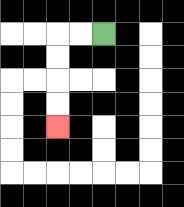{'start': '[4, 1]', 'end': '[2, 5]', 'path_directions': 'L,L,D,D,D,D', 'path_coordinates': '[[4, 1], [3, 1], [2, 1], [2, 2], [2, 3], [2, 4], [2, 5]]'}